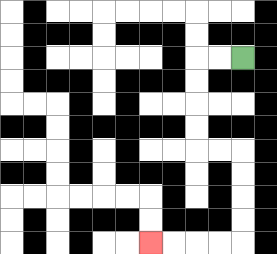{'start': '[10, 2]', 'end': '[6, 10]', 'path_directions': 'L,L,D,D,D,D,R,R,D,D,D,D,L,L,L,L', 'path_coordinates': '[[10, 2], [9, 2], [8, 2], [8, 3], [8, 4], [8, 5], [8, 6], [9, 6], [10, 6], [10, 7], [10, 8], [10, 9], [10, 10], [9, 10], [8, 10], [7, 10], [6, 10]]'}